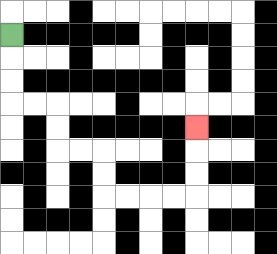{'start': '[0, 1]', 'end': '[8, 5]', 'path_directions': 'D,D,D,R,R,D,D,R,R,D,D,R,R,R,R,U,U,U', 'path_coordinates': '[[0, 1], [0, 2], [0, 3], [0, 4], [1, 4], [2, 4], [2, 5], [2, 6], [3, 6], [4, 6], [4, 7], [4, 8], [5, 8], [6, 8], [7, 8], [8, 8], [8, 7], [8, 6], [8, 5]]'}